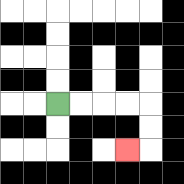{'start': '[2, 4]', 'end': '[5, 6]', 'path_directions': 'R,R,R,R,D,D,L', 'path_coordinates': '[[2, 4], [3, 4], [4, 4], [5, 4], [6, 4], [6, 5], [6, 6], [5, 6]]'}